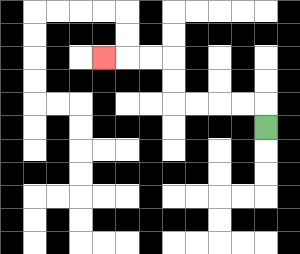{'start': '[11, 5]', 'end': '[4, 2]', 'path_directions': 'U,L,L,L,L,U,U,L,L,L', 'path_coordinates': '[[11, 5], [11, 4], [10, 4], [9, 4], [8, 4], [7, 4], [7, 3], [7, 2], [6, 2], [5, 2], [4, 2]]'}